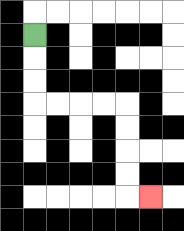{'start': '[1, 1]', 'end': '[6, 8]', 'path_directions': 'D,D,D,R,R,R,R,D,D,D,D,R', 'path_coordinates': '[[1, 1], [1, 2], [1, 3], [1, 4], [2, 4], [3, 4], [4, 4], [5, 4], [5, 5], [5, 6], [5, 7], [5, 8], [6, 8]]'}